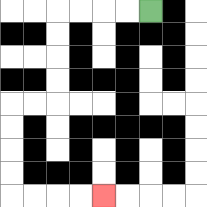{'start': '[6, 0]', 'end': '[4, 8]', 'path_directions': 'L,L,L,L,D,D,D,D,L,L,D,D,D,D,R,R,R,R', 'path_coordinates': '[[6, 0], [5, 0], [4, 0], [3, 0], [2, 0], [2, 1], [2, 2], [2, 3], [2, 4], [1, 4], [0, 4], [0, 5], [0, 6], [0, 7], [0, 8], [1, 8], [2, 8], [3, 8], [4, 8]]'}